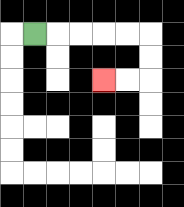{'start': '[1, 1]', 'end': '[4, 3]', 'path_directions': 'R,R,R,R,R,D,D,L,L', 'path_coordinates': '[[1, 1], [2, 1], [3, 1], [4, 1], [5, 1], [6, 1], [6, 2], [6, 3], [5, 3], [4, 3]]'}